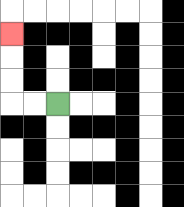{'start': '[2, 4]', 'end': '[0, 1]', 'path_directions': 'L,L,U,U,U', 'path_coordinates': '[[2, 4], [1, 4], [0, 4], [0, 3], [0, 2], [0, 1]]'}